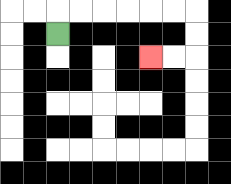{'start': '[2, 1]', 'end': '[6, 2]', 'path_directions': 'U,R,R,R,R,R,R,D,D,L,L', 'path_coordinates': '[[2, 1], [2, 0], [3, 0], [4, 0], [5, 0], [6, 0], [7, 0], [8, 0], [8, 1], [8, 2], [7, 2], [6, 2]]'}